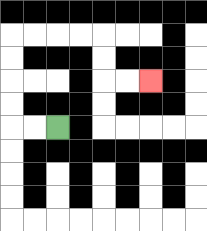{'start': '[2, 5]', 'end': '[6, 3]', 'path_directions': 'L,L,U,U,U,U,R,R,R,R,D,D,R,R', 'path_coordinates': '[[2, 5], [1, 5], [0, 5], [0, 4], [0, 3], [0, 2], [0, 1], [1, 1], [2, 1], [3, 1], [4, 1], [4, 2], [4, 3], [5, 3], [6, 3]]'}